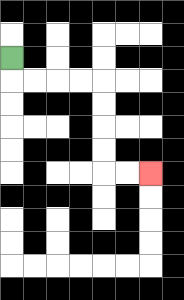{'start': '[0, 2]', 'end': '[6, 7]', 'path_directions': 'D,R,R,R,R,D,D,D,D,R,R', 'path_coordinates': '[[0, 2], [0, 3], [1, 3], [2, 3], [3, 3], [4, 3], [4, 4], [4, 5], [4, 6], [4, 7], [5, 7], [6, 7]]'}